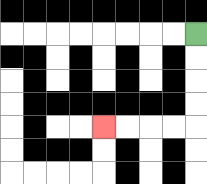{'start': '[8, 1]', 'end': '[4, 5]', 'path_directions': 'D,D,D,D,L,L,L,L', 'path_coordinates': '[[8, 1], [8, 2], [8, 3], [8, 4], [8, 5], [7, 5], [6, 5], [5, 5], [4, 5]]'}